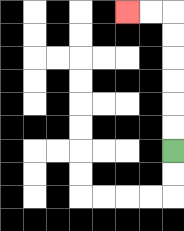{'start': '[7, 6]', 'end': '[5, 0]', 'path_directions': 'U,U,U,U,U,U,L,L', 'path_coordinates': '[[7, 6], [7, 5], [7, 4], [7, 3], [7, 2], [7, 1], [7, 0], [6, 0], [5, 0]]'}